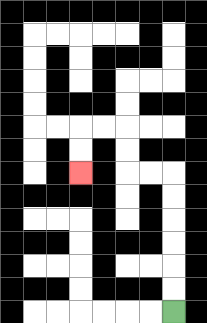{'start': '[7, 13]', 'end': '[3, 7]', 'path_directions': 'U,U,U,U,U,U,L,L,U,U,L,L,D,D', 'path_coordinates': '[[7, 13], [7, 12], [7, 11], [7, 10], [7, 9], [7, 8], [7, 7], [6, 7], [5, 7], [5, 6], [5, 5], [4, 5], [3, 5], [3, 6], [3, 7]]'}